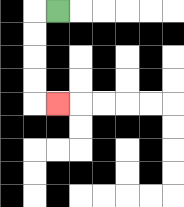{'start': '[2, 0]', 'end': '[2, 4]', 'path_directions': 'L,D,D,D,D,R', 'path_coordinates': '[[2, 0], [1, 0], [1, 1], [1, 2], [1, 3], [1, 4], [2, 4]]'}